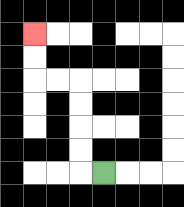{'start': '[4, 7]', 'end': '[1, 1]', 'path_directions': 'L,U,U,U,U,L,L,U,U', 'path_coordinates': '[[4, 7], [3, 7], [3, 6], [3, 5], [3, 4], [3, 3], [2, 3], [1, 3], [1, 2], [1, 1]]'}